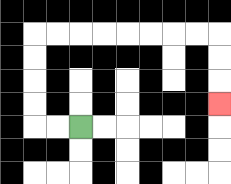{'start': '[3, 5]', 'end': '[9, 4]', 'path_directions': 'L,L,U,U,U,U,R,R,R,R,R,R,R,R,D,D,D', 'path_coordinates': '[[3, 5], [2, 5], [1, 5], [1, 4], [1, 3], [1, 2], [1, 1], [2, 1], [3, 1], [4, 1], [5, 1], [6, 1], [7, 1], [8, 1], [9, 1], [9, 2], [9, 3], [9, 4]]'}